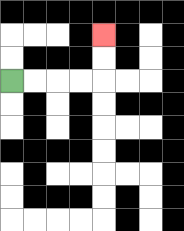{'start': '[0, 3]', 'end': '[4, 1]', 'path_directions': 'R,R,R,R,U,U', 'path_coordinates': '[[0, 3], [1, 3], [2, 3], [3, 3], [4, 3], [4, 2], [4, 1]]'}